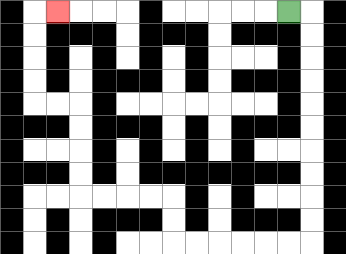{'start': '[12, 0]', 'end': '[2, 0]', 'path_directions': 'R,D,D,D,D,D,D,D,D,D,D,L,L,L,L,L,L,U,U,L,L,L,L,U,U,U,U,L,L,U,U,U,U,R', 'path_coordinates': '[[12, 0], [13, 0], [13, 1], [13, 2], [13, 3], [13, 4], [13, 5], [13, 6], [13, 7], [13, 8], [13, 9], [13, 10], [12, 10], [11, 10], [10, 10], [9, 10], [8, 10], [7, 10], [7, 9], [7, 8], [6, 8], [5, 8], [4, 8], [3, 8], [3, 7], [3, 6], [3, 5], [3, 4], [2, 4], [1, 4], [1, 3], [1, 2], [1, 1], [1, 0], [2, 0]]'}